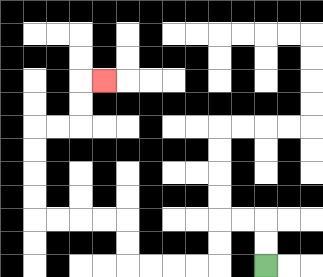{'start': '[11, 11]', 'end': '[4, 3]', 'path_directions': 'U,U,L,L,D,D,L,L,L,L,U,U,L,L,L,L,U,U,U,U,R,R,U,U,R', 'path_coordinates': '[[11, 11], [11, 10], [11, 9], [10, 9], [9, 9], [9, 10], [9, 11], [8, 11], [7, 11], [6, 11], [5, 11], [5, 10], [5, 9], [4, 9], [3, 9], [2, 9], [1, 9], [1, 8], [1, 7], [1, 6], [1, 5], [2, 5], [3, 5], [3, 4], [3, 3], [4, 3]]'}